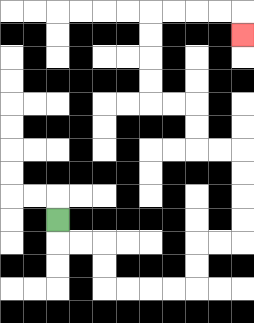{'start': '[2, 9]', 'end': '[10, 1]', 'path_directions': 'D,R,R,D,D,R,R,R,R,U,U,R,R,U,U,U,U,L,L,U,U,L,L,U,U,U,U,R,R,R,R,D', 'path_coordinates': '[[2, 9], [2, 10], [3, 10], [4, 10], [4, 11], [4, 12], [5, 12], [6, 12], [7, 12], [8, 12], [8, 11], [8, 10], [9, 10], [10, 10], [10, 9], [10, 8], [10, 7], [10, 6], [9, 6], [8, 6], [8, 5], [8, 4], [7, 4], [6, 4], [6, 3], [6, 2], [6, 1], [6, 0], [7, 0], [8, 0], [9, 0], [10, 0], [10, 1]]'}